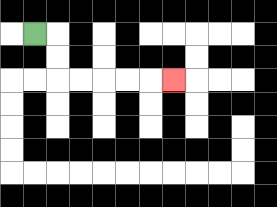{'start': '[1, 1]', 'end': '[7, 3]', 'path_directions': 'R,D,D,R,R,R,R,R', 'path_coordinates': '[[1, 1], [2, 1], [2, 2], [2, 3], [3, 3], [4, 3], [5, 3], [6, 3], [7, 3]]'}